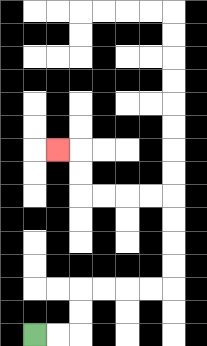{'start': '[1, 14]', 'end': '[2, 6]', 'path_directions': 'R,R,U,U,R,R,R,R,U,U,U,U,L,L,L,L,U,U,L', 'path_coordinates': '[[1, 14], [2, 14], [3, 14], [3, 13], [3, 12], [4, 12], [5, 12], [6, 12], [7, 12], [7, 11], [7, 10], [7, 9], [7, 8], [6, 8], [5, 8], [4, 8], [3, 8], [3, 7], [3, 6], [2, 6]]'}